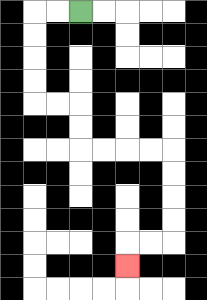{'start': '[3, 0]', 'end': '[5, 11]', 'path_directions': 'L,L,D,D,D,D,R,R,D,D,R,R,R,R,D,D,D,D,L,L,D', 'path_coordinates': '[[3, 0], [2, 0], [1, 0], [1, 1], [1, 2], [1, 3], [1, 4], [2, 4], [3, 4], [3, 5], [3, 6], [4, 6], [5, 6], [6, 6], [7, 6], [7, 7], [7, 8], [7, 9], [7, 10], [6, 10], [5, 10], [5, 11]]'}